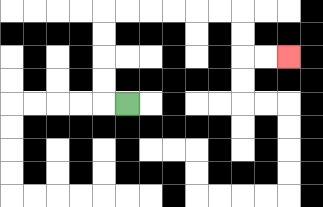{'start': '[5, 4]', 'end': '[12, 2]', 'path_directions': 'L,U,U,U,U,R,R,R,R,R,R,D,D,R,R', 'path_coordinates': '[[5, 4], [4, 4], [4, 3], [4, 2], [4, 1], [4, 0], [5, 0], [6, 0], [7, 0], [8, 0], [9, 0], [10, 0], [10, 1], [10, 2], [11, 2], [12, 2]]'}